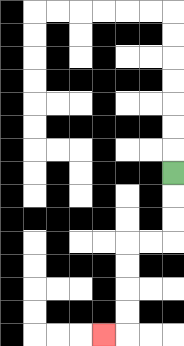{'start': '[7, 7]', 'end': '[4, 14]', 'path_directions': 'D,D,D,L,L,D,D,D,D,L', 'path_coordinates': '[[7, 7], [7, 8], [7, 9], [7, 10], [6, 10], [5, 10], [5, 11], [5, 12], [5, 13], [5, 14], [4, 14]]'}